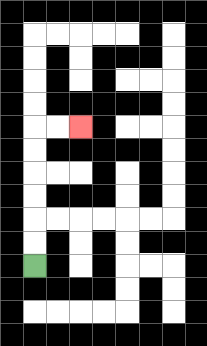{'start': '[1, 11]', 'end': '[3, 5]', 'path_directions': 'U,U,U,U,U,U,R,R', 'path_coordinates': '[[1, 11], [1, 10], [1, 9], [1, 8], [1, 7], [1, 6], [1, 5], [2, 5], [3, 5]]'}